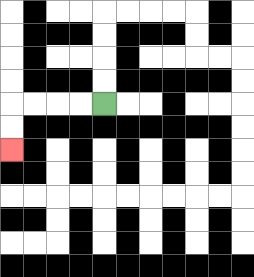{'start': '[4, 4]', 'end': '[0, 6]', 'path_directions': 'L,L,L,L,D,D', 'path_coordinates': '[[4, 4], [3, 4], [2, 4], [1, 4], [0, 4], [0, 5], [0, 6]]'}